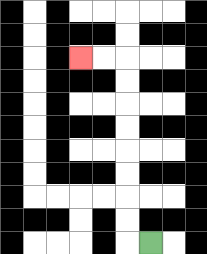{'start': '[6, 10]', 'end': '[3, 2]', 'path_directions': 'L,U,U,U,U,U,U,U,U,L,L', 'path_coordinates': '[[6, 10], [5, 10], [5, 9], [5, 8], [5, 7], [5, 6], [5, 5], [5, 4], [5, 3], [5, 2], [4, 2], [3, 2]]'}